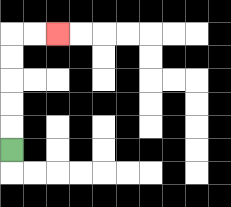{'start': '[0, 6]', 'end': '[2, 1]', 'path_directions': 'U,U,U,U,U,R,R', 'path_coordinates': '[[0, 6], [0, 5], [0, 4], [0, 3], [0, 2], [0, 1], [1, 1], [2, 1]]'}